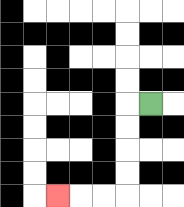{'start': '[6, 4]', 'end': '[2, 8]', 'path_directions': 'L,D,D,D,D,L,L,L', 'path_coordinates': '[[6, 4], [5, 4], [5, 5], [5, 6], [5, 7], [5, 8], [4, 8], [3, 8], [2, 8]]'}